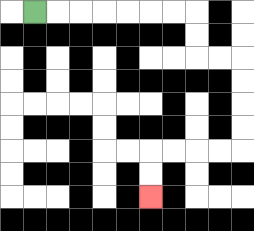{'start': '[1, 0]', 'end': '[6, 8]', 'path_directions': 'R,R,R,R,R,R,R,D,D,R,R,D,D,D,D,L,L,L,L,D,D', 'path_coordinates': '[[1, 0], [2, 0], [3, 0], [4, 0], [5, 0], [6, 0], [7, 0], [8, 0], [8, 1], [8, 2], [9, 2], [10, 2], [10, 3], [10, 4], [10, 5], [10, 6], [9, 6], [8, 6], [7, 6], [6, 6], [6, 7], [6, 8]]'}